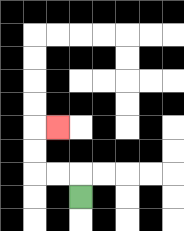{'start': '[3, 8]', 'end': '[2, 5]', 'path_directions': 'U,L,L,U,U,R', 'path_coordinates': '[[3, 8], [3, 7], [2, 7], [1, 7], [1, 6], [1, 5], [2, 5]]'}